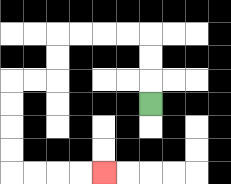{'start': '[6, 4]', 'end': '[4, 7]', 'path_directions': 'U,U,U,L,L,L,L,D,D,L,L,D,D,D,D,R,R,R,R', 'path_coordinates': '[[6, 4], [6, 3], [6, 2], [6, 1], [5, 1], [4, 1], [3, 1], [2, 1], [2, 2], [2, 3], [1, 3], [0, 3], [0, 4], [0, 5], [0, 6], [0, 7], [1, 7], [2, 7], [3, 7], [4, 7]]'}